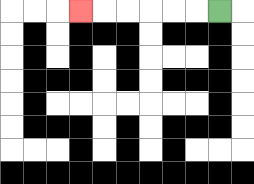{'start': '[9, 0]', 'end': '[3, 0]', 'path_directions': 'L,L,L,L,L,L', 'path_coordinates': '[[9, 0], [8, 0], [7, 0], [6, 0], [5, 0], [4, 0], [3, 0]]'}